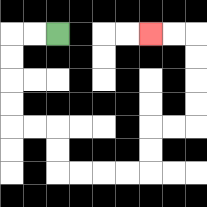{'start': '[2, 1]', 'end': '[6, 1]', 'path_directions': 'L,L,D,D,D,D,R,R,D,D,R,R,R,R,U,U,R,R,U,U,U,U,L,L', 'path_coordinates': '[[2, 1], [1, 1], [0, 1], [0, 2], [0, 3], [0, 4], [0, 5], [1, 5], [2, 5], [2, 6], [2, 7], [3, 7], [4, 7], [5, 7], [6, 7], [6, 6], [6, 5], [7, 5], [8, 5], [8, 4], [8, 3], [8, 2], [8, 1], [7, 1], [6, 1]]'}